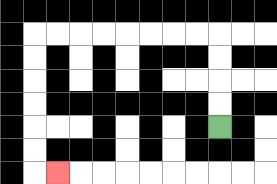{'start': '[9, 5]', 'end': '[2, 7]', 'path_directions': 'U,U,U,U,L,L,L,L,L,L,L,L,D,D,D,D,D,D,R', 'path_coordinates': '[[9, 5], [9, 4], [9, 3], [9, 2], [9, 1], [8, 1], [7, 1], [6, 1], [5, 1], [4, 1], [3, 1], [2, 1], [1, 1], [1, 2], [1, 3], [1, 4], [1, 5], [1, 6], [1, 7], [2, 7]]'}